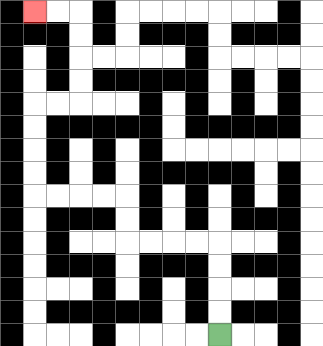{'start': '[9, 14]', 'end': '[1, 0]', 'path_directions': 'U,U,U,U,L,L,L,L,U,U,L,L,L,L,U,U,U,U,R,R,U,U,U,U,L,L', 'path_coordinates': '[[9, 14], [9, 13], [9, 12], [9, 11], [9, 10], [8, 10], [7, 10], [6, 10], [5, 10], [5, 9], [5, 8], [4, 8], [3, 8], [2, 8], [1, 8], [1, 7], [1, 6], [1, 5], [1, 4], [2, 4], [3, 4], [3, 3], [3, 2], [3, 1], [3, 0], [2, 0], [1, 0]]'}